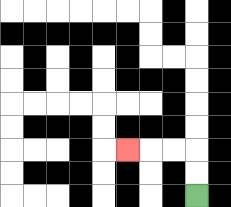{'start': '[8, 8]', 'end': '[5, 6]', 'path_directions': 'U,U,L,L,L', 'path_coordinates': '[[8, 8], [8, 7], [8, 6], [7, 6], [6, 6], [5, 6]]'}